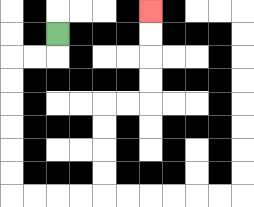{'start': '[2, 1]', 'end': '[6, 0]', 'path_directions': 'D,L,L,D,D,D,D,D,D,R,R,R,R,U,U,U,U,R,R,U,U,U,U', 'path_coordinates': '[[2, 1], [2, 2], [1, 2], [0, 2], [0, 3], [0, 4], [0, 5], [0, 6], [0, 7], [0, 8], [1, 8], [2, 8], [3, 8], [4, 8], [4, 7], [4, 6], [4, 5], [4, 4], [5, 4], [6, 4], [6, 3], [6, 2], [6, 1], [6, 0]]'}